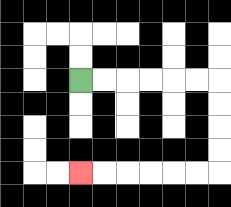{'start': '[3, 3]', 'end': '[3, 7]', 'path_directions': 'R,R,R,R,R,R,D,D,D,D,L,L,L,L,L,L', 'path_coordinates': '[[3, 3], [4, 3], [5, 3], [6, 3], [7, 3], [8, 3], [9, 3], [9, 4], [9, 5], [9, 6], [9, 7], [8, 7], [7, 7], [6, 7], [5, 7], [4, 7], [3, 7]]'}